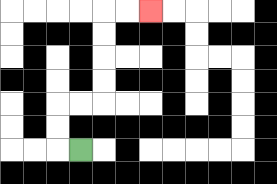{'start': '[3, 6]', 'end': '[6, 0]', 'path_directions': 'L,U,U,R,R,U,U,U,U,R,R', 'path_coordinates': '[[3, 6], [2, 6], [2, 5], [2, 4], [3, 4], [4, 4], [4, 3], [4, 2], [4, 1], [4, 0], [5, 0], [6, 0]]'}